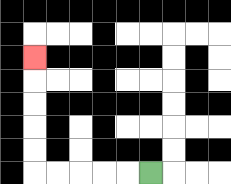{'start': '[6, 7]', 'end': '[1, 2]', 'path_directions': 'L,L,L,L,L,U,U,U,U,U', 'path_coordinates': '[[6, 7], [5, 7], [4, 7], [3, 7], [2, 7], [1, 7], [1, 6], [1, 5], [1, 4], [1, 3], [1, 2]]'}